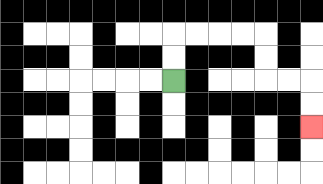{'start': '[7, 3]', 'end': '[13, 5]', 'path_directions': 'U,U,R,R,R,R,D,D,R,R,D,D', 'path_coordinates': '[[7, 3], [7, 2], [7, 1], [8, 1], [9, 1], [10, 1], [11, 1], [11, 2], [11, 3], [12, 3], [13, 3], [13, 4], [13, 5]]'}